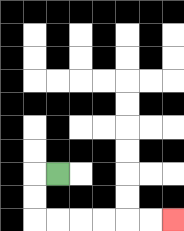{'start': '[2, 7]', 'end': '[7, 9]', 'path_directions': 'L,D,D,R,R,R,R,R,R', 'path_coordinates': '[[2, 7], [1, 7], [1, 8], [1, 9], [2, 9], [3, 9], [4, 9], [5, 9], [6, 9], [7, 9]]'}